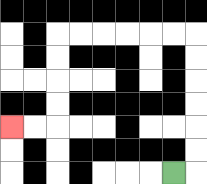{'start': '[7, 7]', 'end': '[0, 5]', 'path_directions': 'R,U,U,U,U,U,U,L,L,L,L,L,L,D,D,D,D,L,L', 'path_coordinates': '[[7, 7], [8, 7], [8, 6], [8, 5], [8, 4], [8, 3], [8, 2], [8, 1], [7, 1], [6, 1], [5, 1], [4, 1], [3, 1], [2, 1], [2, 2], [2, 3], [2, 4], [2, 5], [1, 5], [0, 5]]'}